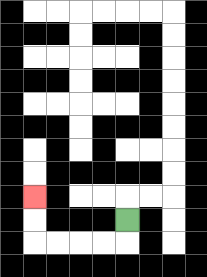{'start': '[5, 9]', 'end': '[1, 8]', 'path_directions': 'D,L,L,L,L,U,U', 'path_coordinates': '[[5, 9], [5, 10], [4, 10], [3, 10], [2, 10], [1, 10], [1, 9], [1, 8]]'}